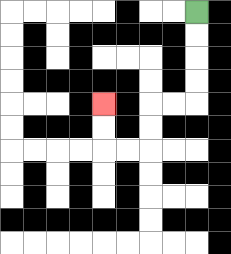{'start': '[8, 0]', 'end': '[4, 4]', 'path_directions': 'D,D,D,D,L,L,D,D,L,L,U,U', 'path_coordinates': '[[8, 0], [8, 1], [8, 2], [8, 3], [8, 4], [7, 4], [6, 4], [6, 5], [6, 6], [5, 6], [4, 6], [4, 5], [4, 4]]'}